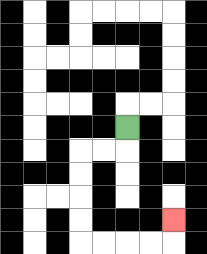{'start': '[5, 5]', 'end': '[7, 9]', 'path_directions': 'D,L,L,D,D,D,D,R,R,R,R,U', 'path_coordinates': '[[5, 5], [5, 6], [4, 6], [3, 6], [3, 7], [3, 8], [3, 9], [3, 10], [4, 10], [5, 10], [6, 10], [7, 10], [7, 9]]'}